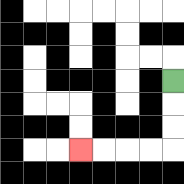{'start': '[7, 3]', 'end': '[3, 6]', 'path_directions': 'D,D,D,L,L,L,L', 'path_coordinates': '[[7, 3], [7, 4], [7, 5], [7, 6], [6, 6], [5, 6], [4, 6], [3, 6]]'}